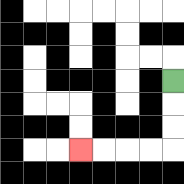{'start': '[7, 3]', 'end': '[3, 6]', 'path_directions': 'D,D,D,L,L,L,L', 'path_coordinates': '[[7, 3], [7, 4], [7, 5], [7, 6], [6, 6], [5, 6], [4, 6], [3, 6]]'}